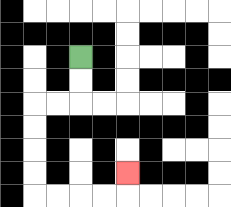{'start': '[3, 2]', 'end': '[5, 7]', 'path_directions': 'D,D,L,L,D,D,D,D,R,R,R,R,U', 'path_coordinates': '[[3, 2], [3, 3], [3, 4], [2, 4], [1, 4], [1, 5], [1, 6], [1, 7], [1, 8], [2, 8], [3, 8], [4, 8], [5, 8], [5, 7]]'}